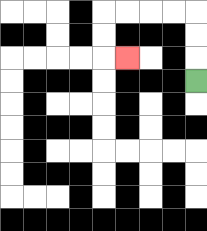{'start': '[8, 3]', 'end': '[5, 2]', 'path_directions': 'U,U,U,L,L,L,L,D,D,R', 'path_coordinates': '[[8, 3], [8, 2], [8, 1], [8, 0], [7, 0], [6, 0], [5, 0], [4, 0], [4, 1], [4, 2], [5, 2]]'}